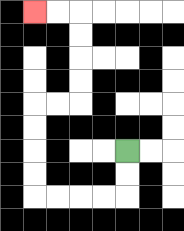{'start': '[5, 6]', 'end': '[1, 0]', 'path_directions': 'D,D,L,L,L,L,U,U,U,U,R,R,U,U,U,U,L,L', 'path_coordinates': '[[5, 6], [5, 7], [5, 8], [4, 8], [3, 8], [2, 8], [1, 8], [1, 7], [1, 6], [1, 5], [1, 4], [2, 4], [3, 4], [3, 3], [3, 2], [3, 1], [3, 0], [2, 0], [1, 0]]'}